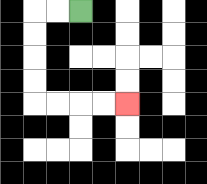{'start': '[3, 0]', 'end': '[5, 4]', 'path_directions': 'L,L,D,D,D,D,R,R,R,R', 'path_coordinates': '[[3, 0], [2, 0], [1, 0], [1, 1], [1, 2], [1, 3], [1, 4], [2, 4], [3, 4], [4, 4], [5, 4]]'}